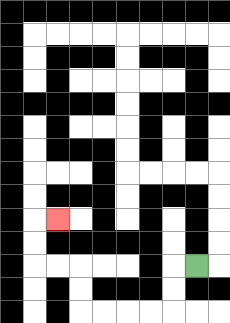{'start': '[8, 11]', 'end': '[2, 9]', 'path_directions': 'L,D,D,L,L,L,L,U,U,L,L,U,U,R', 'path_coordinates': '[[8, 11], [7, 11], [7, 12], [7, 13], [6, 13], [5, 13], [4, 13], [3, 13], [3, 12], [3, 11], [2, 11], [1, 11], [1, 10], [1, 9], [2, 9]]'}